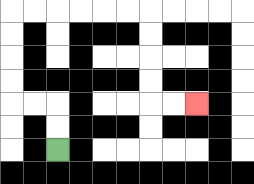{'start': '[2, 6]', 'end': '[8, 4]', 'path_directions': 'U,U,L,L,U,U,U,U,R,R,R,R,R,R,D,D,D,D,R,R', 'path_coordinates': '[[2, 6], [2, 5], [2, 4], [1, 4], [0, 4], [0, 3], [0, 2], [0, 1], [0, 0], [1, 0], [2, 0], [3, 0], [4, 0], [5, 0], [6, 0], [6, 1], [6, 2], [6, 3], [6, 4], [7, 4], [8, 4]]'}